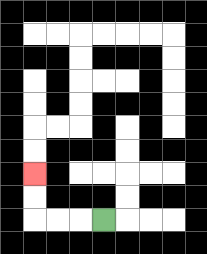{'start': '[4, 9]', 'end': '[1, 7]', 'path_directions': 'L,L,L,U,U', 'path_coordinates': '[[4, 9], [3, 9], [2, 9], [1, 9], [1, 8], [1, 7]]'}